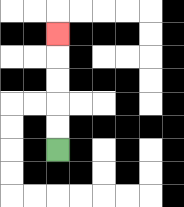{'start': '[2, 6]', 'end': '[2, 1]', 'path_directions': 'U,U,U,U,U', 'path_coordinates': '[[2, 6], [2, 5], [2, 4], [2, 3], [2, 2], [2, 1]]'}